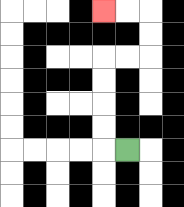{'start': '[5, 6]', 'end': '[4, 0]', 'path_directions': 'L,U,U,U,U,R,R,U,U,L,L', 'path_coordinates': '[[5, 6], [4, 6], [4, 5], [4, 4], [4, 3], [4, 2], [5, 2], [6, 2], [6, 1], [6, 0], [5, 0], [4, 0]]'}